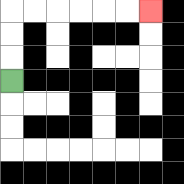{'start': '[0, 3]', 'end': '[6, 0]', 'path_directions': 'U,U,U,R,R,R,R,R,R', 'path_coordinates': '[[0, 3], [0, 2], [0, 1], [0, 0], [1, 0], [2, 0], [3, 0], [4, 0], [5, 0], [6, 0]]'}